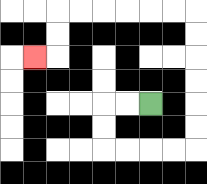{'start': '[6, 4]', 'end': '[1, 2]', 'path_directions': 'L,L,D,D,R,R,R,R,U,U,U,U,U,U,L,L,L,L,L,L,D,D,L', 'path_coordinates': '[[6, 4], [5, 4], [4, 4], [4, 5], [4, 6], [5, 6], [6, 6], [7, 6], [8, 6], [8, 5], [8, 4], [8, 3], [8, 2], [8, 1], [8, 0], [7, 0], [6, 0], [5, 0], [4, 0], [3, 0], [2, 0], [2, 1], [2, 2], [1, 2]]'}